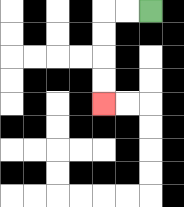{'start': '[6, 0]', 'end': '[4, 4]', 'path_directions': 'L,L,D,D,D,D', 'path_coordinates': '[[6, 0], [5, 0], [4, 0], [4, 1], [4, 2], [4, 3], [4, 4]]'}